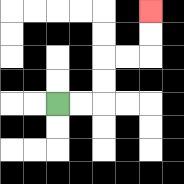{'start': '[2, 4]', 'end': '[6, 0]', 'path_directions': 'R,R,U,U,R,R,U,U', 'path_coordinates': '[[2, 4], [3, 4], [4, 4], [4, 3], [4, 2], [5, 2], [6, 2], [6, 1], [6, 0]]'}